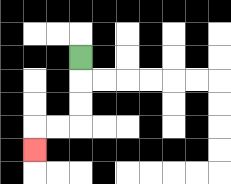{'start': '[3, 2]', 'end': '[1, 6]', 'path_directions': 'D,D,D,L,L,D', 'path_coordinates': '[[3, 2], [3, 3], [3, 4], [3, 5], [2, 5], [1, 5], [1, 6]]'}